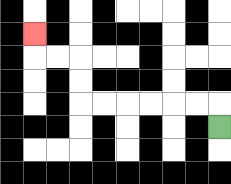{'start': '[9, 5]', 'end': '[1, 1]', 'path_directions': 'U,L,L,L,L,L,L,U,U,L,L,U', 'path_coordinates': '[[9, 5], [9, 4], [8, 4], [7, 4], [6, 4], [5, 4], [4, 4], [3, 4], [3, 3], [3, 2], [2, 2], [1, 2], [1, 1]]'}